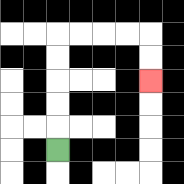{'start': '[2, 6]', 'end': '[6, 3]', 'path_directions': 'U,U,U,U,U,R,R,R,R,D,D', 'path_coordinates': '[[2, 6], [2, 5], [2, 4], [2, 3], [2, 2], [2, 1], [3, 1], [4, 1], [5, 1], [6, 1], [6, 2], [6, 3]]'}